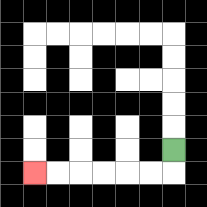{'start': '[7, 6]', 'end': '[1, 7]', 'path_directions': 'D,L,L,L,L,L,L', 'path_coordinates': '[[7, 6], [7, 7], [6, 7], [5, 7], [4, 7], [3, 7], [2, 7], [1, 7]]'}